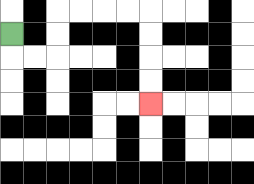{'start': '[0, 1]', 'end': '[6, 4]', 'path_directions': 'D,R,R,U,U,R,R,R,R,D,D,D,D', 'path_coordinates': '[[0, 1], [0, 2], [1, 2], [2, 2], [2, 1], [2, 0], [3, 0], [4, 0], [5, 0], [6, 0], [6, 1], [6, 2], [6, 3], [6, 4]]'}